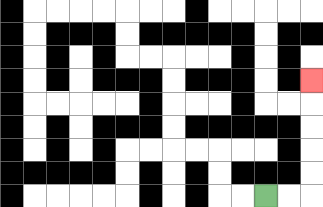{'start': '[11, 8]', 'end': '[13, 3]', 'path_directions': 'R,R,U,U,U,U,U', 'path_coordinates': '[[11, 8], [12, 8], [13, 8], [13, 7], [13, 6], [13, 5], [13, 4], [13, 3]]'}